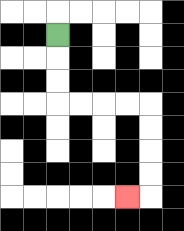{'start': '[2, 1]', 'end': '[5, 8]', 'path_directions': 'D,D,D,R,R,R,R,D,D,D,D,L', 'path_coordinates': '[[2, 1], [2, 2], [2, 3], [2, 4], [3, 4], [4, 4], [5, 4], [6, 4], [6, 5], [6, 6], [6, 7], [6, 8], [5, 8]]'}